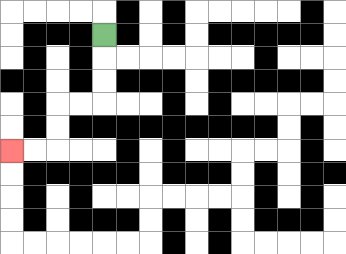{'start': '[4, 1]', 'end': '[0, 6]', 'path_directions': 'D,D,D,L,L,D,D,L,L', 'path_coordinates': '[[4, 1], [4, 2], [4, 3], [4, 4], [3, 4], [2, 4], [2, 5], [2, 6], [1, 6], [0, 6]]'}